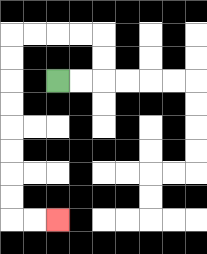{'start': '[2, 3]', 'end': '[2, 9]', 'path_directions': 'R,R,U,U,L,L,L,L,D,D,D,D,D,D,D,D,R,R', 'path_coordinates': '[[2, 3], [3, 3], [4, 3], [4, 2], [4, 1], [3, 1], [2, 1], [1, 1], [0, 1], [0, 2], [0, 3], [0, 4], [0, 5], [0, 6], [0, 7], [0, 8], [0, 9], [1, 9], [2, 9]]'}